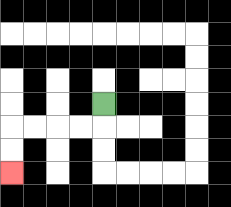{'start': '[4, 4]', 'end': '[0, 7]', 'path_directions': 'D,L,L,L,L,D,D', 'path_coordinates': '[[4, 4], [4, 5], [3, 5], [2, 5], [1, 5], [0, 5], [0, 6], [0, 7]]'}